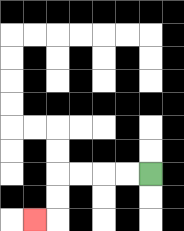{'start': '[6, 7]', 'end': '[1, 9]', 'path_directions': 'L,L,L,L,D,D,L', 'path_coordinates': '[[6, 7], [5, 7], [4, 7], [3, 7], [2, 7], [2, 8], [2, 9], [1, 9]]'}